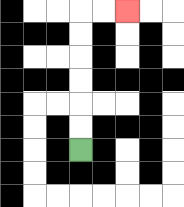{'start': '[3, 6]', 'end': '[5, 0]', 'path_directions': 'U,U,U,U,U,U,R,R', 'path_coordinates': '[[3, 6], [3, 5], [3, 4], [3, 3], [3, 2], [3, 1], [3, 0], [4, 0], [5, 0]]'}